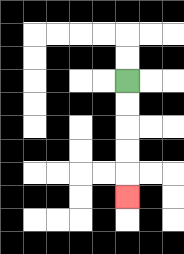{'start': '[5, 3]', 'end': '[5, 8]', 'path_directions': 'D,D,D,D,D', 'path_coordinates': '[[5, 3], [5, 4], [5, 5], [5, 6], [5, 7], [5, 8]]'}